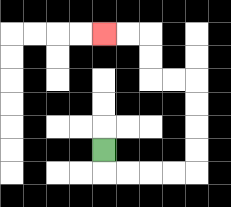{'start': '[4, 6]', 'end': '[4, 1]', 'path_directions': 'D,R,R,R,R,U,U,U,U,L,L,U,U,L,L', 'path_coordinates': '[[4, 6], [4, 7], [5, 7], [6, 7], [7, 7], [8, 7], [8, 6], [8, 5], [8, 4], [8, 3], [7, 3], [6, 3], [6, 2], [6, 1], [5, 1], [4, 1]]'}